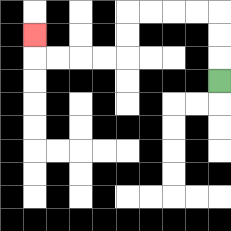{'start': '[9, 3]', 'end': '[1, 1]', 'path_directions': 'U,U,U,L,L,L,L,D,D,L,L,L,L,U', 'path_coordinates': '[[9, 3], [9, 2], [9, 1], [9, 0], [8, 0], [7, 0], [6, 0], [5, 0], [5, 1], [5, 2], [4, 2], [3, 2], [2, 2], [1, 2], [1, 1]]'}